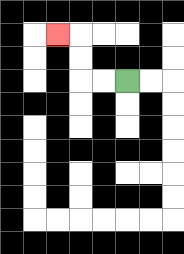{'start': '[5, 3]', 'end': '[2, 1]', 'path_directions': 'L,L,U,U,L', 'path_coordinates': '[[5, 3], [4, 3], [3, 3], [3, 2], [3, 1], [2, 1]]'}